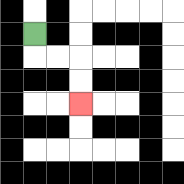{'start': '[1, 1]', 'end': '[3, 4]', 'path_directions': 'D,R,R,D,D', 'path_coordinates': '[[1, 1], [1, 2], [2, 2], [3, 2], [3, 3], [3, 4]]'}